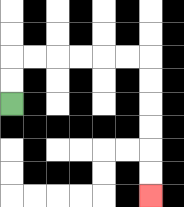{'start': '[0, 4]', 'end': '[6, 8]', 'path_directions': 'U,U,R,R,R,R,R,R,D,D,D,D,D,D', 'path_coordinates': '[[0, 4], [0, 3], [0, 2], [1, 2], [2, 2], [3, 2], [4, 2], [5, 2], [6, 2], [6, 3], [6, 4], [6, 5], [6, 6], [6, 7], [6, 8]]'}